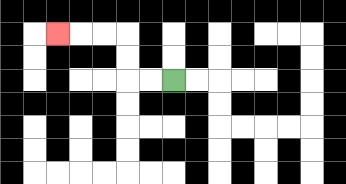{'start': '[7, 3]', 'end': '[2, 1]', 'path_directions': 'L,L,U,U,L,L,L', 'path_coordinates': '[[7, 3], [6, 3], [5, 3], [5, 2], [5, 1], [4, 1], [3, 1], [2, 1]]'}